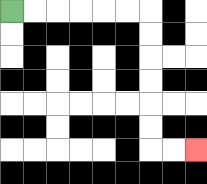{'start': '[0, 0]', 'end': '[8, 6]', 'path_directions': 'R,R,R,R,R,R,D,D,D,D,D,D,R,R', 'path_coordinates': '[[0, 0], [1, 0], [2, 0], [3, 0], [4, 0], [5, 0], [6, 0], [6, 1], [6, 2], [6, 3], [6, 4], [6, 5], [6, 6], [7, 6], [8, 6]]'}